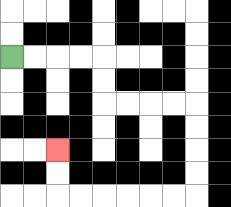{'start': '[0, 2]', 'end': '[2, 6]', 'path_directions': 'R,R,R,R,D,D,R,R,R,R,D,D,D,D,L,L,L,L,L,L,U,U', 'path_coordinates': '[[0, 2], [1, 2], [2, 2], [3, 2], [4, 2], [4, 3], [4, 4], [5, 4], [6, 4], [7, 4], [8, 4], [8, 5], [8, 6], [8, 7], [8, 8], [7, 8], [6, 8], [5, 8], [4, 8], [3, 8], [2, 8], [2, 7], [2, 6]]'}